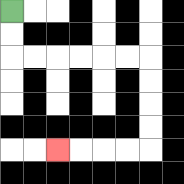{'start': '[0, 0]', 'end': '[2, 6]', 'path_directions': 'D,D,R,R,R,R,R,R,D,D,D,D,L,L,L,L', 'path_coordinates': '[[0, 0], [0, 1], [0, 2], [1, 2], [2, 2], [3, 2], [4, 2], [5, 2], [6, 2], [6, 3], [6, 4], [6, 5], [6, 6], [5, 6], [4, 6], [3, 6], [2, 6]]'}